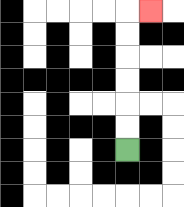{'start': '[5, 6]', 'end': '[6, 0]', 'path_directions': 'U,U,U,U,U,U,R', 'path_coordinates': '[[5, 6], [5, 5], [5, 4], [5, 3], [5, 2], [5, 1], [5, 0], [6, 0]]'}